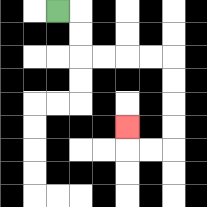{'start': '[2, 0]', 'end': '[5, 5]', 'path_directions': 'R,D,D,R,R,R,R,D,D,D,D,L,L,U', 'path_coordinates': '[[2, 0], [3, 0], [3, 1], [3, 2], [4, 2], [5, 2], [6, 2], [7, 2], [7, 3], [7, 4], [7, 5], [7, 6], [6, 6], [5, 6], [5, 5]]'}